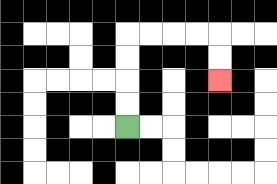{'start': '[5, 5]', 'end': '[9, 3]', 'path_directions': 'U,U,U,U,R,R,R,R,D,D', 'path_coordinates': '[[5, 5], [5, 4], [5, 3], [5, 2], [5, 1], [6, 1], [7, 1], [8, 1], [9, 1], [9, 2], [9, 3]]'}